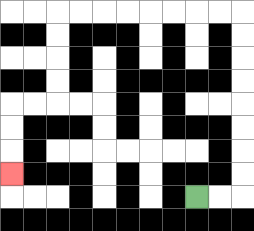{'start': '[8, 8]', 'end': '[0, 7]', 'path_directions': 'R,R,U,U,U,U,U,U,U,U,L,L,L,L,L,L,L,L,D,D,D,D,L,L,D,D,D', 'path_coordinates': '[[8, 8], [9, 8], [10, 8], [10, 7], [10, 6], [10, 5], [10, 4], [10, 3], [10, 2], [10, 1], [10, 0], [9, 0], [8, 0], [7, 0], [6, 0], [5, 0], [4, 0], [3, 0], [2, 0], [2, 1], [2, 2], [2, 3], [2, 4], [1, 4], [0, 4], [0, 5], [0, 6], [0, 7]]'}